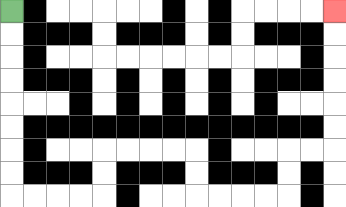{'start': '[0, 0]', 'end': '[14, 0]', 'path_directions': 'D,D,D,D,D,D,D,D,R,R,R,R,U,U,R,R,R,R,D,D,R,R,R,R,U,U,R,R,U,U,U,U,U,U', 'path_coordinates': '[[0, 0], [0, 1], [0, 2], [0, 3], [0, 4], [0, 5], [0, 6], [0, 7], [0, 8], [1, 8], [2, 8], [3, 8], [4, 8], [4, 7], [4, 6], [5, 6], [6, 6], [7, 6], [8, 6], [8, 7], [8, 8], [9, 8], [10, 8], [11, 8], [12, 8], [12, 7], [12, 6], [13, 6], [14, 6], [14, 5], [14, 4], [14, 3], [14, 2], [14, 1], [14, 0]]'}